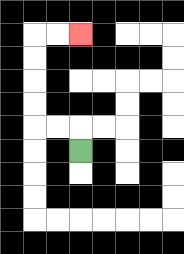{'start': '[3, 6]', 'end': '[3, 1]', 'path_directions': 'U,L,L,U,U,U,U,R,R', 'path_coordinates': '[[3, 6], [3, 5], [2, 5], [1, 5], [1, 4], [1, 3], [1, 2], [1, 1], [2, 1], [3, 1]]'}